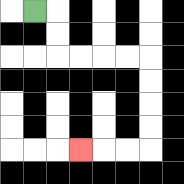{'start': '[1, 0]', 'end': '[3, 6]', 'path_directions': 'R,D,D,R,R,R,R,D,D,D,D,L,L,L', 'path_coordinates': '[[1, 0], [2, 0], [2, 1], [2, 2], [3, 2], [4, 2], [5, 2], [6, 2], [6, 3], [6, 4], [6, 5], [6, 6], [5, 6], [4, 6], [3, 6]]'}